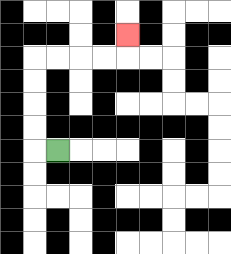{'start': '[2, 6]', 'end': '[5, 1]', 'path_directions': 'L,U,U,U,U,R,R,R,R,U', 'path_coordinates': '[[2, 6], [1, 6], [1, 5], [1, 4], [1, 3], [1, 2], [2, 2], [3, 2], [4, 2], [5, 2], [5, 1]]'}